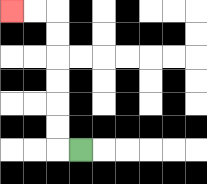{'start': '[3, 6]', 'end': '[0, 0]', 'path_directions': 'L,U,U,U,U,U,U,L,L', 'path_coordinates': '[[3, 6], [2, 6], [2, 5], [2, 4], [2, 3], [2, 2], [2, 1], [2, 0], [1, 0], [0, 0]]'}